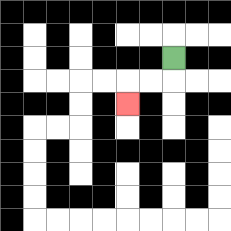{'start': '[7, 2]', 'end': '[5, 4]', 'path_directions': 'D,L,L,D', 'path_coordinates': '[[7, 2], [7, 3], [6, 3], [5, 3], [5, 4]]'}